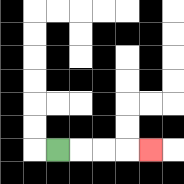{'start': '[2, 6]', 'end': '[6, 6]', 'path_directions': 'R,R,R,R', 'path_coordinates': '[[2, 6], [3, 6], [4, 6], [5, 6], [6, 6]]'}